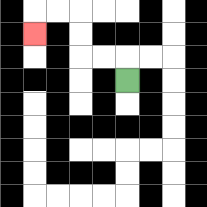{'start': '[5, 3]', 'end': '[1, 1]', 'path_directions': 'U,L,L,U,U,L,L,D', 'path_coordinates': '[[5, 3], [5, 2], [4, 2], [3, 2], [3, 1], [3, 0], [2, 0], [1, 0], [1, 1]]'}